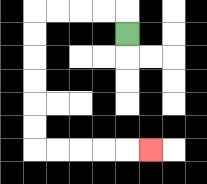{'start': '[5, 1]', 'end': '[6, 6]', 'path_directions': 'U,L,L,L,L,D,D,D,D,D,D,R,R,R,R,R', 'path_coordinates': '[[5, 1], [5, 0], [4, 0], [3, 0], [2, 0], [1, 0], [1, 1], [1, 2], [1, 3], [1, 4], [1, 5], [1, 6], [2, 6], [3, 6], [4, 6], [5, 6], [6, 6]]'}